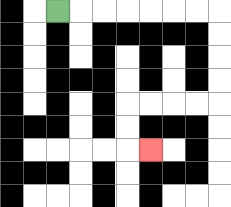{'start': '[2, 0]', 'end': '[6, 6]', 'path_directions': 'R,R,R,R,R,R,R,D,D,D,D,L,L,L,L,D,D,R', 'path_coordinates': '[[2, 0], [3, 0], [4, 0], [5, 0], [6, 0], [7, 0], [8, 0], [9, 0], [9, 1], [9, 2], [9, 3], [9, 4], [8, 4], [7, 4], [6, 4], [5, 4], [5, 5], [5, 6], [6, 6]]'}